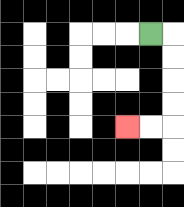{'start': '[6, 1]', 'end': '[5, 5]', 'path_directions': 'R,D,D,D,D,L,L', 'path_coordinates': '[[6, 1], [7, 1], [7, 2], [7, 3], [7, 4], [7, 5], [6, 5], [5, 5]]'}